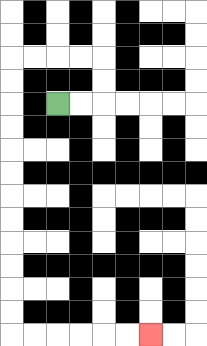{'start': '[2, 4]', 'end': '[6, 14]', 'path_directions': 'R,R,U,U,L,L,L,L,D,D,D,D,D,D,D,D,D,D,D,D,R,R,R,R,R,R', 'path_coordinates': '[[2, 4], [3, 4], [4, 4], [4, 3], [4, 2], [3, 2], [2, 2], [1, 2], [0, 2], [0, 3], [0, 4], [0, 5], [0, 6], [0, 7], [0, 8], [0, 9], [0, 10], [0, 11], [0, 12], [0, 13], [0, 14], [1, 14], [2, 14], [3, 14], [4, 14], [5, 14], [6, 14]]'}